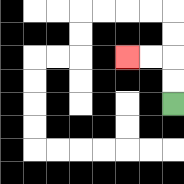{'start': '[7, 4]', 'end': '[5, 2]', 'path_directions': 'U,U,L,L', 'path_coordinates': '[[7, 4], [7, 3], [7, 2], [6, 2], [5, 2]]'}